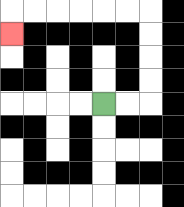{'start': '[4, 4]', 'end': '[0, 1]', 'path_directions': 'R,R,U,U,U,U,L,L,L,L,L,L,D', 'path_coordinates': '[[4, 4], [5, 4], [6, 4], [6, 3], [6, 2], [6, 1], [6, 0], [5, 0], [4, 0], [3, 0], [2, 0], [1, 0], [0, 0], [0, 1]]'}